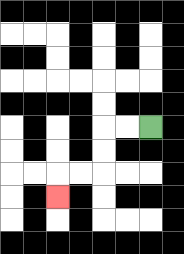{'start': '[6, 5]', 'end': '[2, 8]', 'path_directions': 'L,L,D,D,L,L,D', 'path_coordinates': '[[6, 5], [5, 5], [4, 5], [4, 6], [4, 7], [3, 7], [2, 7], [2, 8]]'}